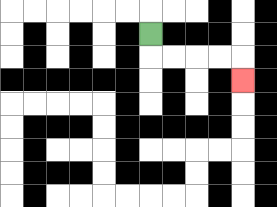{'start': '[6, 1]', 'end': '[10, 3]', 'path_directions': 'D,R,R,R,R,D', 'path_coordinates': '[[6, 1], [6, 2], [7, 2], [8, 2], [9, 2], [10, 2], [10, 3]]'}